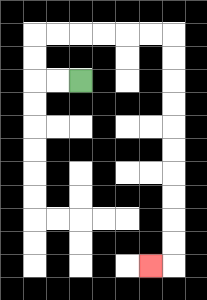{'start': '[3, 3]', 'end': '[6, 11]', 'path_directions': 'L,L,U,U,R,R,R,R,R,R,D,D,D,D,D,D,D,D,D,D,L', 'path_coordinates': '[[3, 3], [2, 3], [1, 3], [1, 2], [1, 1], [2, 1], [3, 1], [4, 1], [5, 1], [6, 1], [7, 1], [7, 2], [7, 3], [7, 4], [7, 5], [7, 6], [7, 7], [7, 8], [7, 9], [7, 10], [7, 11], [6, 11]]'}